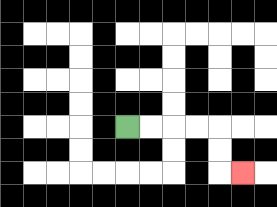{'start': '[5, 5]', 'end': '[10, 7]', 'path_directions': 'R,R,R,R,D,D,R', 'path_coordinates': '[[5, 5], [6, 5], [7, 5], [8, 5], [9, 5], [9, 6], [9, 7], [10, 7]]'}